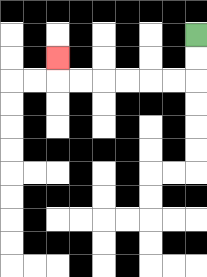{'start': '[8, 1]', 'end': '[2, 2]', 'path_directions': 'D,D,L,L,L,L,L,L,U', 'path_coordinates': '[[8, 1], [8, 2], [8, 3], [7, 3], [6, 3], [5, 3], [4, 3], [3, 3], [2, 3], [2, 2]]'}